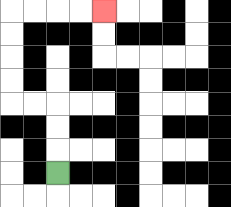{'start': '[2, 7]', 'end': '[4, 0]', 'path_directions': 'U,U,U,L,L,U,U,U,U,R,R,R,R', 'path_coordinates': '[[2, 7], [2, 6], [2, 5], [2, 4], [1, 4], [0, 4], [0, 3], [0, 2], [0, 1], [0, 0], [1, 0], [2, 0], [3, 0], [4, 0]]'}